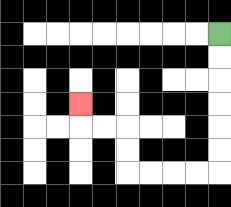{'start': '[9, 1]', 'end': '[3, 4]', 'path_directions': 'D,D,D,D,D,D,L,L,L,L,U,U,L,L,U', 'path_coordinates': '[[9, 1], [9, 2], [9, 3], [9, 4], [9, 5], [9, 6], [9, 7], [8, 7], [7, 7], [6, 7], [5, 7], [5, 6], [5, 5], [4, 5], [3, 5], [3, 4]]'}